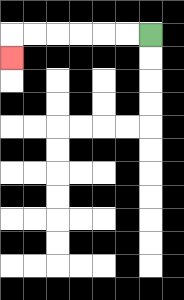{'start': '[6, 1]', 'end': '[0, 2]', 'path_directions': 'L,L,L,L,L,L,D', 'path_coordinates': '[[6, 1], [5, 1], [4, 1], [3, 1], [2, 1], [1, 1], [0, 1], [0, 2]]'}